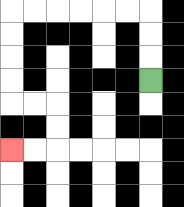{'start': '[6, 3]', 'end': '[0, 6]', 'path_directions': 'U,U,U,L,L,L,L,L,L,D,D,D,D,R,R,D,D,L,L', 'path_coordinates': '[[6, 3], [6, 2], [6, 1], [6, 0], [5, 0], [4, 0], [3, 0], [2, 0], [1, 0], [0, 0], [0, 1], [0, 2], [0, 3], [0, 4], [1, 4], [2, 4], [2, 5], [2, 6], [1, 6], [0, 6]]'}